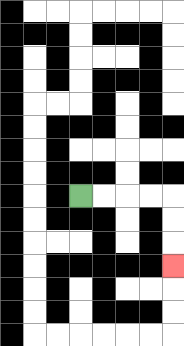{'start': '[3, 8]', 'end': '[7, 11]', 'path_directions': 'R,R,R,R,D,D,D', 'path_coordinates': '[[3, 8], [4, 8], [5, 8], [6, 8], [7, 8], [7, 9], [7, 10], [7, 11]]'}